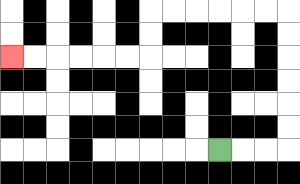{'start': '[9, 6]', 'end': '[0, 2]', 'path_directions': 'R,R,R,U,U,U,U,U,U,L,L,L,L,L,L,D,D,L,L,L,L,L,L', 'path_coordinates': '[[9, 6], [10, 6], [11, 6], [12, 6], [12, 5], [12, 4], [12, 3], [12, 2], [12, 1], [12, 0], [11, 0], [10, 0], [9, 0], [8, 0], [7, 0], [6, 0], [6, 1], [6, 2], [5, 2], [4, 2], [3, 2], [2, 2], [1, 2], [0, 2]]'}